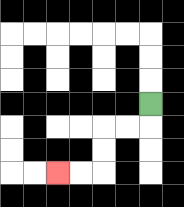{'start': '[6, 4]', 'end': '[2, 7]', 'path_directions': 'D,L,L,D,D,L,L', 'path_coordinates': '[[6, 4], [6, 5], [5, 5], [4, 5], [4, 6], [4, 7], [3, 7], [2, 7]]'}